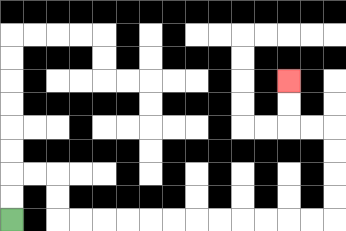{'start': '[0, 9]', 'end': '[12, 3]', 'path_directions': 'U,U,R,R,D,D,R,R,R,R,R,R,R,R,R,R,R,R,U,U,U,U,L,L,U,U', 'path_coordinates': '[[0, 9], [0, 8], [0, 7], [1, 7], [2, 7], [2, 8], [2, 9], [3, 9], [4, 9], [5, 9], [6, 9], [7, 9], [8, 9], [9, 9], [10, 9], [11, 9], [12, 9], [13, 9], [14, 9], [14, 8], [14, 7], [14, 6], [14, 5], [13, 5], [12, 5], [12, 4], [12, 3]]'}